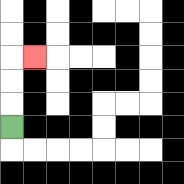{'start': '[0, 5]', 'end': '[1, 2]', 'path_directions': 'U,U,U,R', 'path_coordinates': '[[0, 5], [0, 4], [0, 3], [0, 2], [1, 2]]'}